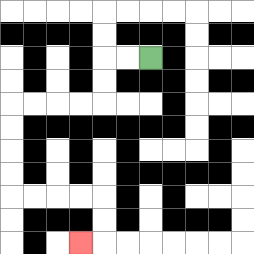{'start': '[6, 2]', 'end': '[3, 10]', 'path_directions': 'L,L,D,D,L,L,L,L,D,D,D,D,R,R,R,R,D,D,L', 'path_coordinates': '[[6, 2], [5, 2], [4, 2], [4, 3], [4, 4], [3, 4], [2, 4], [1, 4], [0, 4], [0, 5], [0, 6], [0, 7], [0, 8], [1, 8], [2, 8], [3, 8], [4, 8], [4, 9], [4, 10], [3, 10]]'}